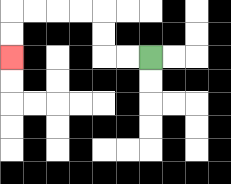{'start': '[6, 2]', 'end': '[0, 2]', 'path_directions': 'L,L,U,U,L,L,L,L,D,D', 'path_coordinates': '[[6, 2], [5, 2], [4, 2], [4, 1], [4, 0], [3, 0], [2, 0], [1, 0], [0, 0], [0, 1], [0, 2]]'}